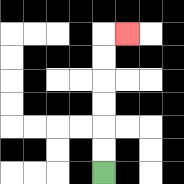{'start': '[4, 7]', 'end': '[5, 1]', 'path_directions': 'U,U,U,U,U,U,R', 'path_coordinates': '[[4, 7], [4, 6], [4, 5], [4, 4], [4, 3], [4, 2], [4, 1], [5, 1]]'}